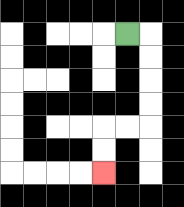{'start': '[5, 1]', 'end': '[4, 7]', 'path_directions': 'R,D,D,D,D,L,L,D,D', 'path_coordinates': '[[5, 1], [6, 1], [6, 2], [6, 3], [6, 4], [6, 5], [5, 5], [4, 5], [4, 6], [4, 7]]'}